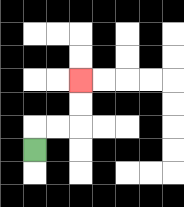{'start': '[1, 6]', 'end': '[3, 3]', 'path_directions': 'U,R,R,U,U', 'path_coordinates': '[[1, 6], [1, 5], [2, 5], [3, 5], [3, 4], [3, 3]]'}